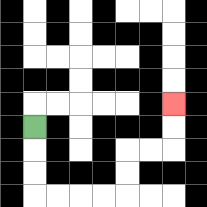{'start': '[1, 5]', 'end': '[7, 4]', 'path_directions': 'D,D,D,R,R,R,R,U,U,R,R,U,U', 'path_coordinates': '[[1, 5], [1, 6], [1, 7], [1, 8], [2, 8], [3, 8], [4, 8], [5, 8], [5, 7], [5, 6], [6, 6], [7, 6], [7, 5], [7, 4]]'}